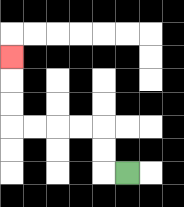{'start': '[5, 7]', 'end': '[0, 2]', 'path_directions': 'L,U,U,L,L,L,L,U,U,U', 'path_coordinates': '[[5, 7], [4, 7], [4, 6], [4, 5], [3, 5], [2, 5], [1, 5], [0, 5], [0, 4], [0, 3], [0, 2]]'}